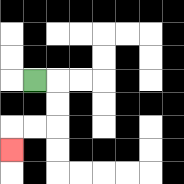{'start': '[1, 3]', 'end': '[0, 6]', 'path_directions': 'R,D,D,L,L,D', 'path_coordinates': '[[1, 3], [2, 3], [2, 4], [2, 5], [1, 5], [0, 5], [0, 6]]'}